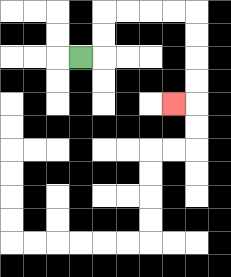{'start': '[3, 2]', 'end': '[7, 4]', 'path_directions': 'R,U,U,R,R,R,R,D,D,D,D,L', 'path_coordinates': '[[3, 2], [4, 2], [4, 1], [4, 0], [5, 0], [6, 0], [7, 0], [8, 0], [8, 1], [8, 2], [8, 3], [8, 4], [7, 4]]'}